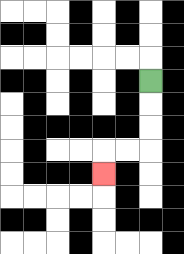{'start': '[6, 3]', 'end': '[4, 7]', 'path_directions': 'D,D,D,L,L,D', 'path_coordinates': '[[6, 3], [6, 4], [6, 5], [6, 6], [5, 6], [4, 6], [4, 7]]'}